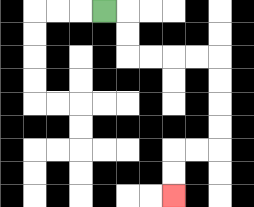{'start': '[4, 0]', 'end': '[7, 8]', 'path_directions': 'R,D,D,R,R,R,R,D,D,D,D,L,L,D,D', 'path_coordinates': '[[4, 0], [5, 0], [5, 1], [5, 2], [6, 2], [7, 2], [8, 2], [9, 2], [9, 3], [9, 4], [9, 5], [9, 6], [8, 6], [7, 6], [7, 7], [7, 8]]'}